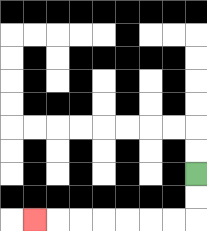{'start': '[8, 7]', 'end': '[1, 9]', 'path_directions': 'D,D,L,L,L,L,L,L,L', 'path_coordinates': '[[8, 7], [8, 8], [8, 9], [7, 9], [6, 9], [5, 9], [4, 9], [3, 9], [2, 9], [1, 9]]'}